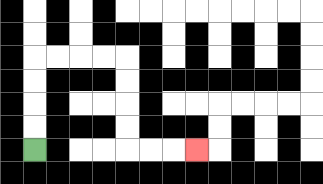{'start': '[1, 6]', 'end': '[8, 6]', 'path_directions': 'U,U,U,U,R,R,R,R,D,D,D,D,R,R,R', 'path_coordinates': '[[1, 6], [1, 5], [1, 4], [1, 3], [1, 2], [2, 2], [3, 2], [4, 2], [5, 2], [5, 3], [5, 4], [5, 5], [5, 6], [6, 6], [7, 6], [8, 6]]'}